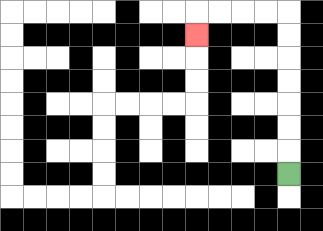{'start': '[12, 7]', 'end': '[8, 1]', 'path_directions': 'U,U,U,U,U,U,U,L,L,L,L,D', 'path_coordinates': '[[12, 7], [12, 6], [12, 5], [12, 4], [12, 3], [12, 2], [12, 1], [12, 0], [11, 0], [10, 0], [9, 0], [8, 0], [8, 1]]'}